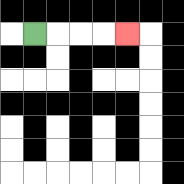{'start': '[1, 1]', 'end': '[5, 1]', 'path_directions': 'R,R,R,R', 'path_coordinates': '[[1, 1], [2, 1], [3, 1], [4, 1], [5, 1]]'}